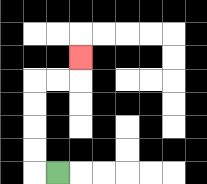{'start': '[2, 7]', 'end': '[3, 2]', 'path_directions': 'L,U,U,U,U,R,R,U', 'path_coordinates': '[[2, 7], [1, 7], [1, 6], [1, 5], [1, 4], [1, 3], [2, 3], [3, 3], [3, 2]]'}